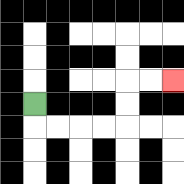{'start': '[1, 4]', 'end': '[7, 3]', 'path_directions': 'D,R,R,R,R,U,U,R,R', 'path_coordinates': '[[1, 4], [1, 5], [2, 5], [3, 5], [4, 5], [5, 5], [5, 4], [5, 3], [6, 3], [7, 3]]'}